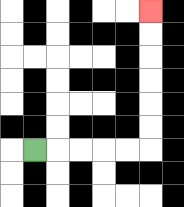{'start': '[1, 6]', 'end': '[6, 0]', 'path_directions': 'R,R,R,R,R,U,U,U,U,U,U', 'path_coordinates': '[[1, 6], [2, 6], [3, 6], [4, 6], [5, 6], [6, 6], [6, 5], [6, 4], [6, 3], [6, 2], [6, 1], [6, 0]]'}